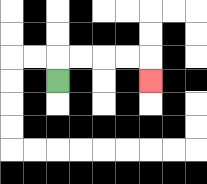{'start': '[2, 3]', 'end': '[6, 3]', 'path_directions': 'U,R,R,R,R,D', 'path_coordinates': '[[2, 3], [2, 2], [3, 2], [4, 2], [5, 2], [6, 2], [6, 3]]'}